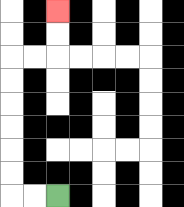{'start': '[2, 8]', 'end': '[2, 0]', 'path_directions': 'L,L,U,U,U,U,U,U,R,R,U,U', 'path_coordinates': '[[2, 8], [1, 8], [0, 8], [0, 7], [0, 6], [0, 5], [0, 4], [0, 3], [0, 2], [1, 2], [2, 2], [2, 1], [2, 0]]'}